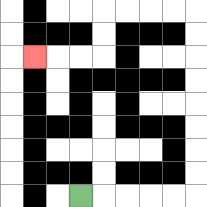{'start': '[3, 8]', 'end': '[1, 2]', 'path_directions': 'R,R,R,R,R,U,U,U,U,U,U,U,U,L,L,L,L,D,D,L,L,L', 'path_coordinates': '[[3, 8], [4, 8], [5, 8], [6, 8], [7, 8], [8, 8], [8, 7], [8, 6], [8, 5], [8, 4], [8, 3], [8, 2], [8, 1], [8, 0], [7, 0], [6, 0], [5, 0], [4, 0], [4, 1], [4, 2], [3, 2], [2, 2], [1, 2]]'}